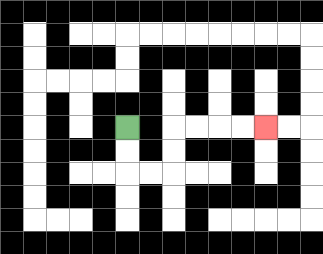{'start': '[5, 5]', 'end': '[11, 5]', 'path_directions': 'D,D,R,R,U,U,R,R,R,R', 'path_coordinates': '[[5, 5], [5, 6], [5, 7], [6, 7], [7, 7], [7, 6], [7, 5], [8, 5], [9, 5], [10, 5], [11, 5]]'}